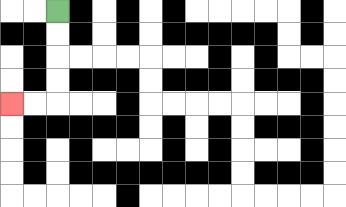{'start': '[2, 0]', 'end': '[0, 4]', 'path_directions': 'D,D,D,D,L,L', 'path_coordinates': '[[2, 0], [2, 1], [2, 2], [2, 3], [2, 4], [1, 4], [0, 4]]'}